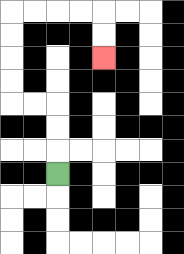{'start': '[2, 7]', 'end': '[4, 2]', 'path_directions': 'U,U,U,L,L,U,U,U,U,R,R,R,R,D,D', 'path_coordinates': '[[2, 7], [2, 6], [2, 5], [2, 4], [1, 4], [0, 4], [0, 3], [0, 2], [0, 1], [0, 0], [1, 0], [2, 0], [3, 0], [4, 0], [4, 1], [4, 2]]'}